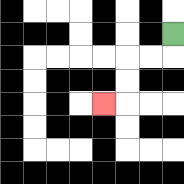{'start': '[7, 1]', 'end': '[4, 4]', 'path_directions': 'D,L,L,D,D,L', 'path_coordinates': '[[7, 1], [7, 2], [6, 2], [5, 2], [5, 3], [5, 4], [4, 4]]'}